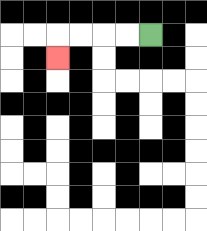{'start': '[6, 1]', 'end': '[2, 2]', 'path_directions': 'L,L,L,L,D', 'path_coordinates': '[[6, 1], [5, 1], [4, 1], [3, 1], [2, 1], [2, 2]]'}